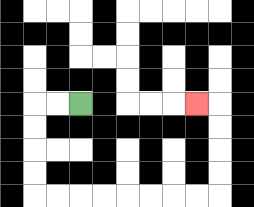{'start': '[3, 4]', 'end': '[8, 4]', 'path_directions': 'L,L,D,D,D,D,R,R,R,R,R,R,R,R,U,U,U,U,L', 'path_coordinates': '[[3, 4], [2, 4], [1, 4], [1, 5], [1, 6], [1, 7], [1, 8], [2, 8], [3, 8], [4, 8], [5, 8], [6, 8], [7, 8], [8, 8], [9, 8], [9, 7], [9, 6], [9, 5], [9, 4], [8, 4]]'}